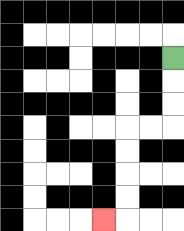{'start': '[7, 2]', 'end': '[4, 9]', 'path_directions': 'D,D,D,L,L,D,D,D,D,L', 'path_coordinates': '[[7, 2], [7, 3], [7, 4], [7, 5], [6, 5], [5, 5], [5, 6], [5, 7], [5, 8], [5, 9], [4, 9]]'}